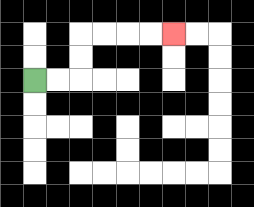{'start': '[1, 3]', 'end': '[7, 1]', 'path_directions': 'R,R,U,U,R,R,R,R', 'path_coordinates': '[[1, 3], [2, 3], [3, 3], [3, 2], [3, 1], [4, 1], [5, 1], [6, 1], [7, 1]]'}